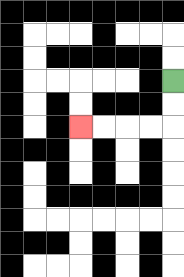{'start': '[7, 3]', 'end': '[3, 5]', 'path_directions': 'D,D,L,L,L,L', 'path_coordinates': '[[7, 3], [7, 4], [7, 5], [6, 5], [5, 5], [4, 5], [3, 5]]'}